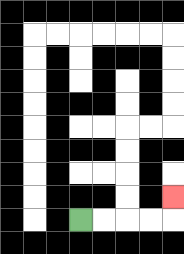{'start': '[3, 9]', 'end': '[7, 8]', 'path_directions': 'R,R,R,R,U', 'path_coordinates': '[[3, 9], [4, 9], [5, 9], [6, 9], [7, 9], [7, 8]]'}